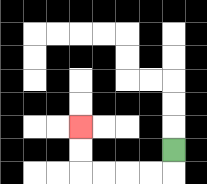{'start': '[7, 6]', 'end': '[3, 5]', 'path_directions': 'D,L,L,L,L,U,U', 'path_coordinates': '[[7, 6], [7, 7], [6, 7], [5, 7], [4, 7], [3, 7], [3, 6], [3, 5]]'}